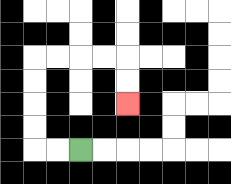{'start': '[3, 6]', 'end': '[5, 4]', 'path_directions': 'L,L,U,U,U,U,R,R,R,R,D,D', 'path_coordinates': '[[3, 6], [2, 6], [1, 6], [1, 5], [1, 4], [1, 3], [1, 2], [2, 2], [3, 2], [4, 2], [5, 2], [5, 3], [5, 4]]'}